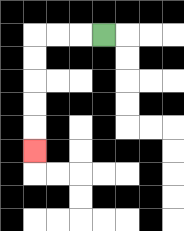{'start': '[4, 1]', 'end': '[1, 6]', 'path_directions': 'L,L,L,D,D,D,D,D', 'path_coordinates': '[[4, 1], [3, 1], [2, 1], [1, 1], [1, 2], [1, 3], [1, 4], [1, 5], [1, 6]]'}